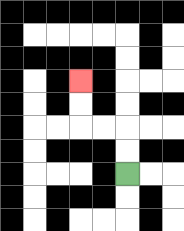{'start': '[5, 7]', 'end': '[3, 3]', 'path_directions': 'U,U,L,L,U,U', 'path_coordinates': '[[5, 7], [5, 6], [5, 5], [4, 5], [3, 5], [3, 4], [3, 3]]'}